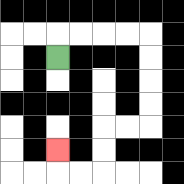{'start': '[2, 2]', 'end': '[2, 6]', 'path_directions': 'U,R,R,R,R,D,D,D,D,L,L,D,D,L,L,U', 'path_coordinates': '[[2, 2], [2, 1], [3, 1], [4, 1], [5, 1], [6, 1], [6, 2], [6, 3], [6, 4], [6, 5], [5, 5], [4, 5], [4, 6], [4, 7], [3, 7], [2, 7], [2, 6]]'}